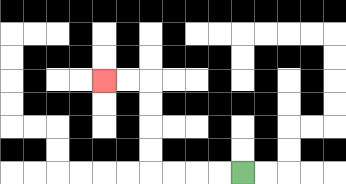{'start': '[10, 7]', 'end': '[4, 3]', 'path_directions': 'L,L,L,L,U,U,U,U,L,L', 'path_coordinates': '[[10, 7], [9, 7], [8, 7], [7, 7], [6, 7], [6, 6], [6, 5], [6, 4], [6, 3], [5, 3], [4, 3]]'}